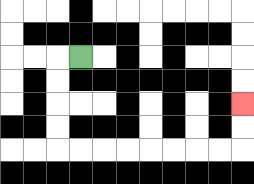{'start': '[3, 2]', 'end': '[10, 4]', 'path_directions': 'L,D,D,D,D,R,R,R,R,R,R,R,R,U,U', 'path_coordinates': '[[3, 2], [2, 2], [2, 3], [2, 4], [2, 5], [2, 6], [3, 6], [4, 6], [5, 6], [6, 6], [7, 6], [8, 6], [9, 6], [10, 6], [10, 5], [10, 4]]'}